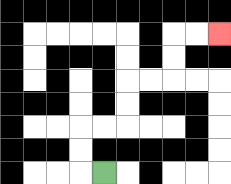{'start': '[4, 7]', 'end': '[9, 1]', 'path_directions': 'L,U,U,R,R,U,U,R,R,U,U,R,R', 'path_coordinates': '[[4, 7], [3, 7], [3, 6], [3, 5], [4, 5], [5, 5], [5, 4], [5, 3], [6, 3], [7, 3], [7, 2], [7, 1], [8, 1], [9, 1]]'}